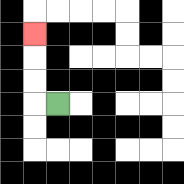{'start': '[2, 4]', 'end': '[1, 1]', 'path_directions': 'L,U,U,U', 'path_coordinates': '[[2, 4], [1, 4], [1, 3], [1, 2], [1, 1]]'}